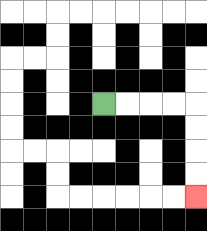{'start': '[4, 4]', 'end': '[8, 8]', 'path_directions': 'R,R,R,R,D,D,D,D', 'path_coordinates': '[[4, 4], [5, 4], [6, 4], [7, 4], [8, 4], [8, 5], [8, 6], [8, 7], [8, 8]]'}